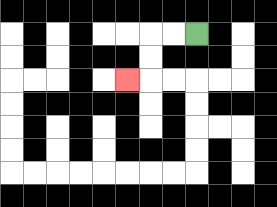{'start': '[8, 1]', 'end': '[5, 3]', 'path_directions': 'L,L,D,D,L', 'path_coordinates': '[[8, 1], [7, 1], [6, 1], [6, 2], [6, 3], [5, 3]]'}